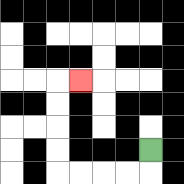{'start': '[6, 6]', 'end': '[3, 3]', 'path_directions': 'D,L,L,L,L,U,U,U,U,R', 'path_coordinates': '[[6, 6], [6, 7], [5, 7], [4, 7], [3, 7], [2, 7], [2, 6], [2, 5], [2, 4], [2, 3], [3, 3]]'}